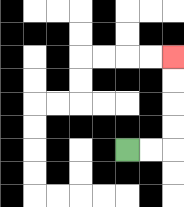{'start': '[5, 6]', 'end': '[7, 2]', 'path_directions': 'R,R,U,U,U,U', 'path_coordinates': '[[5, 6], [6, 6], [7, 6], [7, 5], [7, 4], [7, 3], [7, 2]]'}